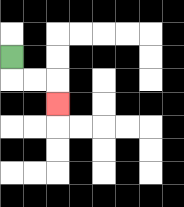{'start': '[0, 2]', 'end': '[2, 4]', 'path_directions': 'D,R,R,D', 'path_coordinates': '[[0, 2], [0, 3], [1, 3], [2, 3], [2, 4]]'}